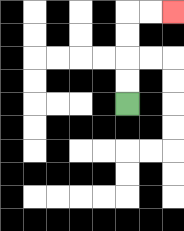{'start': '[5, 4]', 'end': '[7, 0]', 'path_directions': 'U,U,U,U,R,R', 'path_coordinates': '[[5, 4], [5, 3], [5, 2], [5, 1], [5, 0], [6, 0], [7, 0]]'}